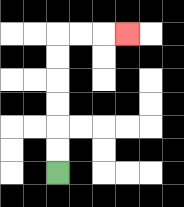{'start': '[2, 7]', 'end': '[5, 1]', 'path_directions': 'U,U,U,U,U,U,R,R,R', 'path_coordinates': '[[2, 7], [2, 6], [2, 5], [2, 4], [2, 3], [2, 2], [2, 1], [3, 1], [4, 1], [5, 1]]'}